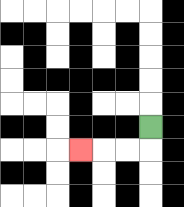{'start': '[6, 5]', 'end': '[3, 6]', 'path_directions': 'D,L,L,L', 'path_coordinates': '[[6, 5], [6, 6], [5, 6], [4, 6], [3, 6]]'}